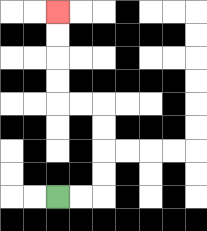{'start': '[2, 8]', 'end': '[2, 0]', 'path_directions': 'R,R,U,U,U,U,L,L,U,U,U,U', 'path_coordinates': '[[2, 8], [3, 8], [4, 8], [4, 7], [4, 6], [4, 5], [4, 4], [3, 4], [2, 4], [2, 3], [2, 2], [2, 1], [2, 0]]'}